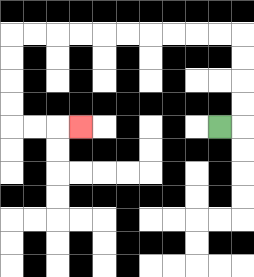{'start': '[9, 5]', 'end': '[3, 5]', 'path_directions': 'R,U,U,U,U,L,L,L,L,L,L,L,L,L,L,D,D,D,D,R,R,R', 'path_coordinates': '[[9, 5], [10, 5], [10, 4], [10, 3], [10, 2], [10, 1], [9, 1], [8, 1], [7, 1], [6, 1], [5, 1], [4, 1], [3, 1], [2, 1], [1, 1], [0, 1], [0, 2], [0, 3], [0, 4], [0, 5], [1, 5], [2, 5], [3, 5]]'}